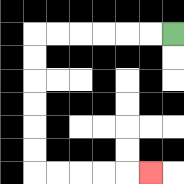{'start': '[7, 1]', 'end': '[6, 7]', 'path_directions': 'L,L,L,L,L,L,D,D,D,D,D,D,R,R,R,R,R', 'path_coordinates': '[[7, 1], [6, 1], [5, 1], [4, 1], [3, 1], [2, 1], [1, 1], [1, 2], [1, 3], [1, 4], [1, 5], [1, 6], [1, 7], [2, 7], [3, 7], [4, 7], [5, 7], [6, 7]]'}